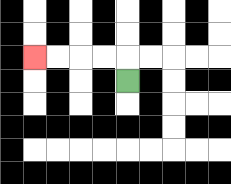{'start': '[5, 3]', 'end': '[1, 2]', 'path_directions': 'U,L,L,L,L', 'path_coordinates': '[[5, 3], [5, 2], [4, 2], [3, 2], [2, 2], [1, 2]]'}